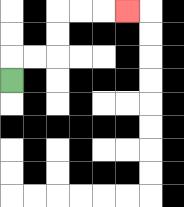{'start': '[0, 3]', 'end': '[5, 0]', 'path_directions': 'U,R,R,U,U,R,R,R', 'path_coordinates': '[[0, 3], [0, 2], [1, 2], [2, 2], [2, 1], [2, 0], [3, 0], [4, 0], [5, 0]]'}